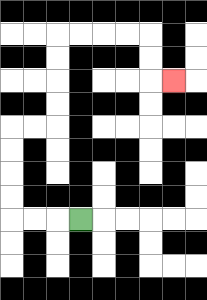{'start': '[3, 9]', 'end': '[7, 3]', 'path_directions': 'L,L,L,U,U,U,U,R,R,U,U,U,U,R,R,R,R,D,D,R', 'path_coordinates': '[[3, 9], [2, 9], [1, 9], [0, 9], [0, 8], [0, 7], [0, 6], [0, 5], [1, 5], [2, 5], [2, 4], [2, 3], [2, 2], [2, 1], [3, 1], [4, 1], [5, 1], [6, 1], [6, 2], [6, 3], [7, 3]]'}